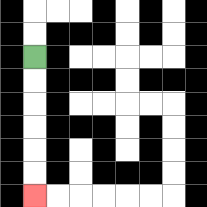{'start': '[1, 2]', 'end': '[1, 8]', 'path_directions': 'D,D,D,D,D,D', 'path_coordinates': '[[1, 2], [1, 3], [1, 4], [1, 5], [1, 6], [1, 7], [1, 8]]'}